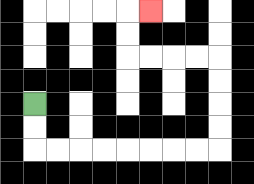{'start': '[1, 4]', 'end': '[6, 0]', 'path_directions': 'D,D,R,R,R,R,R,R,R,R,U,U,U,U,L,L,L,L,U,U,R', 'path_coordinates': '[[1, 4], [1, 5], [1, 6], [2, 6], [3, 6], [4, 6], [5, 6], [6, 6], [7, 6], [8, 6], [9, 6], [9, 5], [9, 4], [9, 3], [9, 2], [8, 2], [7, 2], [6, 2], [5, 2], [5, 1], [5, 0], [6, 0]]'}